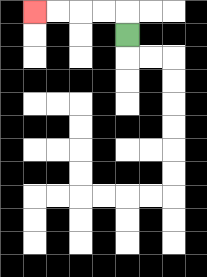{'start': '[5, 1]', 'end': '[1, 0]', 'path_directions': 'U,L,L,L,L', 'path_coordinates': '[[5, 1], [5, 0], [4, 0], [3, 0], [2, 0], [1, 0]]'}